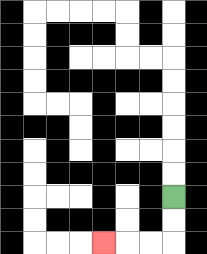{'start': '[7, 8]', 'end': '[4, 10]', 'path_directions': 'D,D,L,L,L', 'path_coordinates': '[[7, 8], [7, 9], [7, 10], [6, 10], [5, 10], [4, 10]]'}